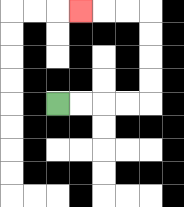{'start': '[2, 4]', 'end': '[3, 0]', 'path_directions': 'R,R,R,R,U,U,U,U,L,L,L', 'path_coordinates': '[[2, 4], [3, 4], [4, 4], [5, 4], [6, 4], [6, 3], [6, 2], [6, 1], [6, 0], [5, 0], [4, 0], [3, 0]]'}